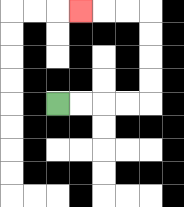{'start': '[2, 4]', 'end': '[3, 0]', 'path_directions': 'R,R,R,R,U,U,U,U,L,L,L', 'path_coordinates': '[[2, 4], [3, 4], [4, 4], [5, 4], [6, 4], [6, 3], [6, 2], [6, 1], [6, 0], [5, 0], [4, 0], [3, 0]]'}